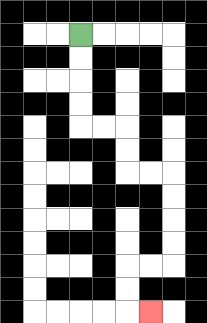{'start': '[3, 1]', 'end': '[6, 13]', 'path_directions': 'D,D,D,D,R,R,D,D,R,R,D,D,D,D,L,L,D,D,R', 'path_coordinates': '[[3, 1], [3, 2], [3, 3], [3, 4], [3, 5], [4, 5], [5, 5], [5, 6], [5, 7], [6, 7], [7, 7], [7, 8], [7, 9], [7, 10], [7, 11], [6, 11], [5, 11], [5, 12], [5, 13], [6, 13]]'}